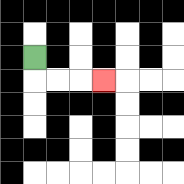{'start': '[1, 2]', 'end': '[4, 3]', 'path_directions': 'D,R,R,R', 'path_coordinates': '[[1, 2], [1, 3], [2, 3], [3, 3], [4, 3]]'}